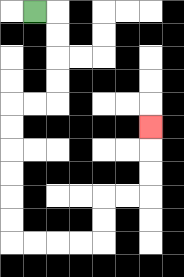{'start': '[1, 0]', 'end': '[6, 5]', 'path_directions': 'R,D,D,D,D,L,L,D,D,D,D,D,D,R,R,R,R,U,U,R,R,U,U,U', 'path_coordinates': '[[1, 0], [2, 0], [2, 1], [2, 2], [2, 3], [2, 4], [1, 4], [0, 4], [0, 5], [0, 6], [0, 7], [0, 8], [0, 9], [0, 10], [1, 10], [2, 10], [3, 10], [4, 10], [4, 9], [4, 8], [5, 8], [6, 8], [6, 7], [6, 6], [6, 5]]'}